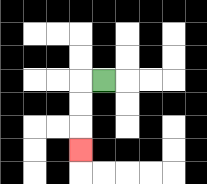{'start': '[4, 3]', 'end': '[3, 6]', 'path_directions': 'L,D,D,D', 'path_coordinates': '[[4, 3], [3, 3], [3, 4], [3, 5], [3, 6]]'}